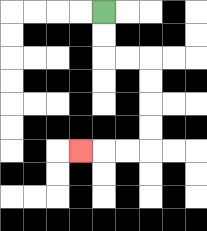{'start': '[4, 0]', 'end': '[3, 6]', 'path_directions': 'D,D,R,R,D,D,D,D,L,L,L', 'path_coordinates': '[[4, 0], [4, 1], [4, 2], [5, 2], [6, 2], [6, 3], [6, 4], [6, 5], [6, 6], [5, 6], [4, 6], [3, 6]]'}